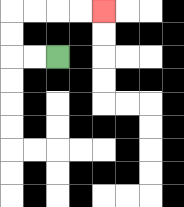{'start': '[2, 2]', 'end': '[4, 0]', 'path_directions': 'L,L,U,U,R,R,R,R', 'path_coordinates': '[[2, 2], [1, 2], [0, 2], [0, 1], [0, 0], [1, 0], [2, 0], [3, 0], [4, 0]]'}